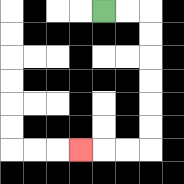{'start': '[4, 0]', 'end': '[3, 6]', 'path_directions': 'R,R,D,D,D,D,D,D,L,L,L', 'path_coordinates': '[[4, 0], [5, 0], [6, 0], [6, 1], [6, 2], [6, 3], [6, 4], [6, 5], [6, 6], [5, 6], [4, 6], [3, 6]]'}